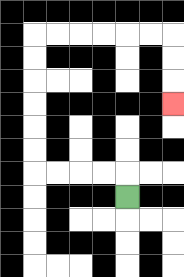{'start': '[5, 8]', 'end': '[7, 4]', 'path_directions': 'U,L,L,L,L,U,U,U,U,U,U,R,R,R,R,R,R,D,D,D', 'path_coordinates': '[[5, 8], [5, 7], [4, 7], [3, 7], [2, 7], [1, 7], [1, 6], [1, 5], [1, 4], [1, 3], [1, 2], [1, 1], [2, 1], [3, 1], [4, 1], [5, 1], [6, 1], [7, 1], [7, 2], [7, 3], [7, 4]]'}